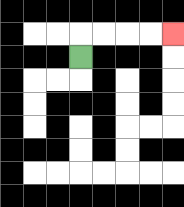{'start': '[3, 2]', 'end': '[7, 1]', 'path_directions': 'U,R,R,R,R', 'path_coordinates': '[[3, 2], [3, 1], [4, 1], [5, 1], [6, 1], [7, 1]]'}